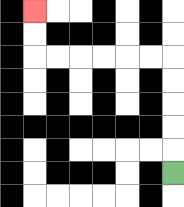{'start': '[7, 7]', 'end': '[1, 0]', 'path_directions': 'U,U,U,U,U,L,L,L,L,L,L,U,U', 'path_coordinates': '[[7, 7], [7, 6], [7, 5], [7, 4], [7, 3], [7, 2], [6, 2], [5, 2], [4, 2], [3, 2], [2, 2], [1, 2], [1, 1], [1, 0]]'}